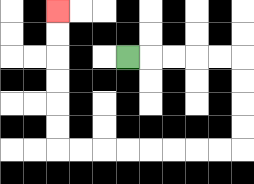{'start': '[5, 2]', 'end': '[2, 0]', 'path_directions': 'R,R,R,R,R,D,D,D,D,L,L,L,L,L,L,L,L,U,U,U,U,U,U', 'path_coordinates': '[[5, 2], [6, 2], [7, 2], [8, 2], [9, 2], [10, 2], [10, 3], [10, 4], [10, 5], [10, 6], [9, 6], [8, 6], [7, 6], [6, 6], [5, 6], [4, 6], [3, 6], [2, 6], [2, 5], [2, 4], [2, 3], [2, 2], [2, 1], [2, 0]]'}